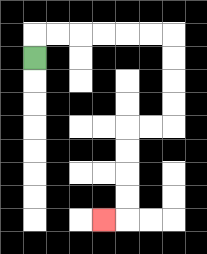{'start': '[1, 2]', 'end': '[4, 9]', 'path_directions': 'U,R,R,R,R,R,R,D,D,D,D,L,L,D,D,D,D,L', 'path_coordinates': '[[1, 2], [1, 1], [2, 1], [3, 1], [4, 1], [5, 1], [6, 1], [7, 1], [7, 2], [7, 3], [7, 4], [7, 5], [6, 5], [5, 5], [5, 6], [5, 7], [5, 8], [5, 9], [4, 9]]'}